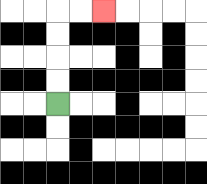{'start': '[2, 4]', 'end': '[4, 0]', 'path_directions': 'U,U,U,U,R,R', 'path_coordinates': '[[2, 4], [2, 3], [2, 2], [2, 1], [2, 0], [3, 0], [4, 0]]'}